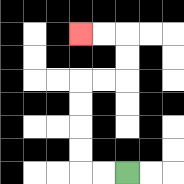{'start': '[5, 7]', 'end': '[3, 1]', 'path_directions': 'L,L,U,U,U,U,R,R,U,U,L,L', 'path_coordinates': '[[5, 7], [4, 7], [3, 7], [3, 6], [3, 5], [3, 4], [3, 3], [4, 3], [5, 3], [5, 2], [5, 1], [4, 1], [3, 1]]'}